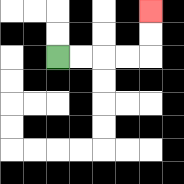{'start': '[2, 2]', 'end': '[6, 0]', 'path_directions': 'R,R,R,R,U,U', 'path_coordinates': '[[2, 2], [3, 2], [4, 2], [5, 2], [6, 2], [6, 1], [6, 0]]'}